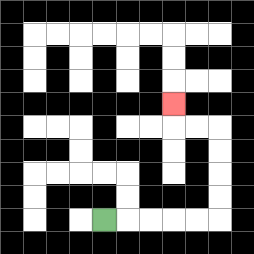{'start': '[4, 9]', 'end': '[7, 4]', 'path_directions': 'R,R,R,R,R,U,U,U,U,L,L,U', 'path_coordinates': '[[4, 9], [5, 9], [6, 9], [7, 9], [8, 9], [9, 9], [9, 8], [9, 7], [9, 6], [9, 5], [8, 5], [7, 5], [7, 4]]'}